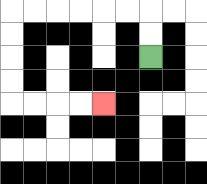{'start': '[6, 2]', 'end': '[4, 4]', 'path_directions': 'U,U,L,L,L,L,L,L,D,D,D,D,R,R,R,R', 'path_coordinates': '[[6, 2], [6, 1], [6, 0], [5, 0], [4, 0], [3, 0], [2, 0], [1, 0], [0, 0], [0, 1], [0, 2], [0, 3], [0, 4], [1, 4], [2, 4], [3, 4], [4, 4]]'}